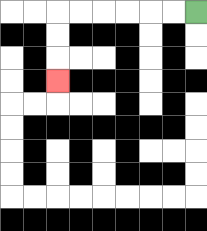{'start': '[8, 0]', 'end': '[2, 3]', 'path_directions': 'L,L,L,L,L,L,D,D,D', 'path_coordinates': '[[8, 0], [7, 0], [6, 0], [5, 0], [4, 0], [3, 0], [2, 0], [2, 1], [2, 2], [2, 3]]'}